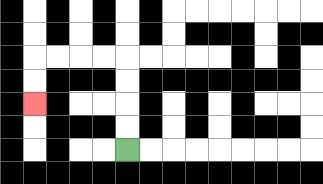{'start': '[5, 6]', 'end': '[1, 4]', 'path_directions': 'U,U,U,U,L,L,L,L,D,D', 'path_coordinates': '[[5, 6], [5, 5], [5, 4], [5, 3], [5, 2], [4, 2], [3, 2], [2, 2], [1, 2], [1, 3], [1, 4]]'}